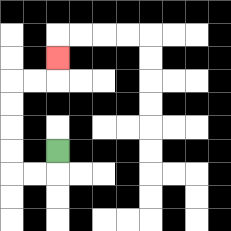{'start': '[2, 6]', 'end': '[2, 2]', 'path_directions': 'D,L,L,U,U,U,U,R,R,U', 'path_coordinates': '[[2, 6], [2, 7], [1, 7], [0, 7], [0, 6], [0, 5], [0, 4], [0, 3], [1, 3], [2, 3], [2, 2]]'}